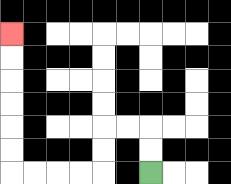{'start': '[6, 7]', 'end': '[0, 1]', 'path_directions': 'U,U,L,L,D,D,L,L,L,L,U,U,U,U,U,U', 'path_coordinates': '[[6, 7], [6, 6], [6, 5], [5, 5], [4, 5], [4, 6], [4, 7], [3, 7], [2, 7], [1, 7], [0, 7], [0, 6], [0, 5], [0, 4], [0, 3], [0, 2], [0, 1]]'}